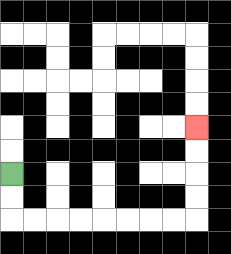{'start': '[0, 7]', 'end': '[8, 5]', 'path_directions': 'D,D,R,R,R,R,R,R,R,R,U,U,U,U', 'path_coordinates': '[[0, 7], [0, 8], [0, 9], [1, 9], [2, 9], [3, 9], [4, 9], [5, 9], [6, 9], [7, 9], [8, 9], [8, 8], [8, 7], [8, 6], [8, 5]]'}